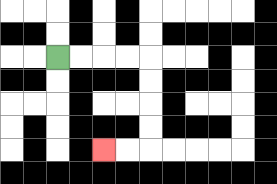{'start': '[2, 2]', 'end': '[4, 6]', 'path_directions': 'R,R,R,R,D,D,D,D,L,L', 'path_coordinates': '[[2, 2], [3, 2], [4, 2], [5, 2], [6, 2], [6, 3], [6, 4], [6, 5], [6, 6], [5, 6], [4, 6]]'}